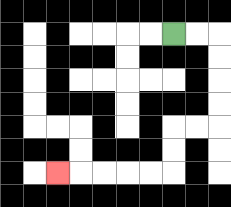{'start': '[7, 1]', 'end': '[2, 7]', 'path_directions': 'R,R,D,D,D,D,L,L,D,D,L,L,L,L,L', 'path_coordinates': '[[7, 1], [8, 1], [9, 1], [9, 2], [9, 3], [9, 4], [9, 5], [8, 5], [7, 5], [7, 6], [7, 7], [6, 7], [5, 7], [4, 7], [3, 7], [2, 7]]'}